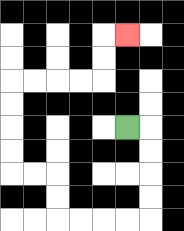{'start': '[5, 5]', 'end': '[5, 1]', 'path_directions': 'R,D,D,D,D,L,L,L,L,U,U,L,L,U,U,U,U,R,R,R,R,U,U,R', 'path_coordinates': '[[5, 5], [6, 5], [6, 6], [6, 7], [6, 8], [6, 9], [5, 9], [4, 9], [3, 9], [2, 9], [2, 8], [2, 7], [1, 7], [0, 7], [0, 6], [0, 5], [0, 4], [0, 3], [1, 3], [2, 3], [3, 3], [4, 3], [4, 2], [4, 1], [5, 1]]'}